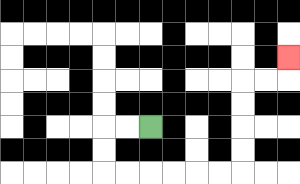{'start': '[6, 5]', 'end': '[12, 2]', 'path_directions': 'L,L,D,D,R,R,R,R,R,R,U,U,U,U,R,R,U', 'path_coordinates': '[[6, 5], [5, 5], [4, 5], [4, 6], [4, 7], [5, 7], [6, 7], [7, 7], [8, 7], [9, 7], [10, 7], [10, 6], [10, 5], [10, 4], [10, 3], [11, 3], [12, 3], [12, 2]]'}